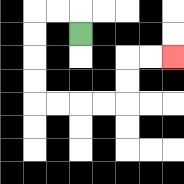{'start': '[3, 1]', 'end': '[7, 2]', 'path_directions': 'U,L,L,D,D,D,D,R,R,R,R,U,U,R,R', 'path_coordinates': '[[3, 1], [3, 0], [2, 0], [1, 0], [1, 1], [1, 2], [1, 3], [1, 4], [2, 4], [3, 4], [4, 4], [5, 4], [5, 3], [5, 2], [6, 2], [7, 2]]'}